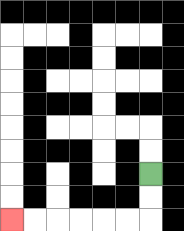{'start': '[6, 7]', 'end': '[0, 9]', 'path_directions': 'D,D,L,L,L,L,L,L', 'path_coordinates': '[[6, 7], [6, 8], [6, 9], [5, 9], [4, 9], [3, 9], [2, 9], [1, 9], [0, 9]]'}